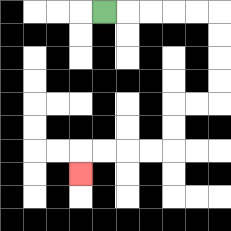{'start': '[4, 0]', 'end': '[3, 7]', 'path_directions': 'R,R,R,R,R,D,D,D,D,L,L,D,D,L,L,L,L,D', 'path_coordinates': '[[4, 0], [5, 0], [6, 0], [7, 0], [8, 0], [9, 0], [9, 1], [9, 2], [9, 3], [9, 4], [8, 4], [7, 4], [7, 5], [7, 6], [6, 6], [5, 6], [4, 6], [3, 6], [3, 7]]'}